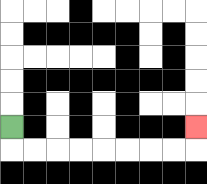{'start': '[0, 5]', 'end': '[8, 5]', 'path_directions': 'D,R,R,R,R,R,R,R,R,U', 'path_coordinates': '[[0, 5], [0, 6], [1, 6], [2, 6], [3, 6], [4, 6], [5, 6], [6, 6], [7, 6], [8, 6], [8, 5]]'}